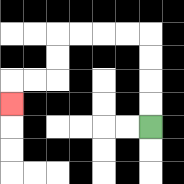{'start': '[6, 5]', 'end': '[0, 4]', 'path_directions': 'U,U,U,U,L,L,L,L,D,D,L,L,D', 'path_coordinates': '[[6, 5], [6, 4], [6, 3], [6, 2], [6, 1], [5, 1], [4, 1], [3, 1], [2, 1], [2, 2], [2, 3], [1, 3], [0, 3], [0, 4]]'}